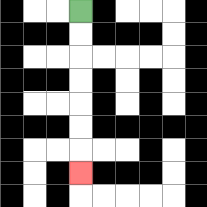{'start': '[3, 0]', 'end': '[3, 7]', 'path_directions': 'D,D,D,D,D,D,D', 'path_coordinates': '[[3, 0], [3, 1], [3, 2], [3, 3], [3, 4], [3, 5], [3, 6], [3, 7]]'}